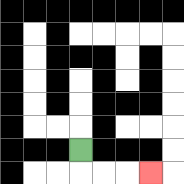{'start': '[3, 6]', 'end': '[6, 7]', 'path_directions': 'D,R,R,R', 'path_coordinates': '[[3, 6], [3, 7], [4, 7], [5, 7], [6, 7]]'}